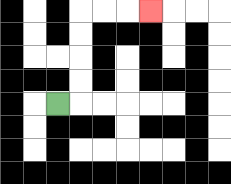{'start': '[2, 4]', 'end': '[6, 0]', 'path_directions': 'R,U,U,U,U,R,R,R', 'path_coordinates': '[[2, 4], [3, 4], [3, 3], [3, 2], [3, 1], [3, 0], [4, 0], [5, 0], [6, 0]]'}